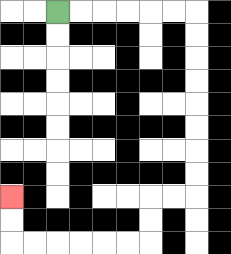{'start': '[2, 0]', 'end': '[0, 8]', 'path_directions': 'R,R,R,R,R,R,D,D,D,D,D,D,D,D,L,L,D,D,L,L,L,L,L,L,U,U', 'path_coordinates': '[[2, 0], [3, 0], [4, 0], [5, 0], [6, 0], [7, 0], [8, 0], [8, 1], [8, 2], [8, 3], [8, 4], [8, 5], [8, 6], [8, 7], [8, 8], [7, 8], [6, 8], [6, 9], [6, 10], [5, 10], [4, 10], [3, 10], [2, 10], [1, 10], [0, 10], [0, 9], [0, 8]]'}